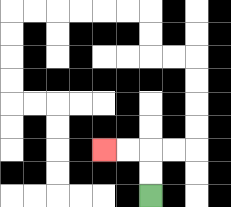{'start': '[6, 8]', 'end': '[4, 6]', 'path_directions': 'U,U,L,L', 'path_coordinates': '[[6, 8], [6, 7], [6, 6], [5, 6], [4, 6]]'}